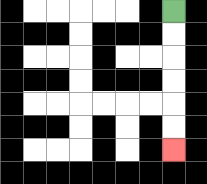{'start': '[7, 0]', 'end': '[7, 6]', 'path_directions': 'D,D,D,D,D,D', 'path_coordinates': '[[7, 0], [7, 1], [7, 2], [7, 3], [7, 4], [7, 5], [7, 6]]'}